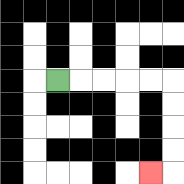{'start': '[2, 3]', 'end': '[6, 7]', 'path_directions': 'R,R,R,R,R,D,D,D,D,L', 'path_coordinates': '[[2, 3], [3, 3], [4, 3], [5, 3], [6, 3], [7, 3], [7, 4], [7, 5], [7, 6], [7, 7], [6, 7]]'}